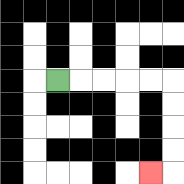{'start': '[2, 3]', 'end': '[6, 7]', 'path_directions': 'R,R,R,R,R,D,D,D,D,L', 'path_coordinates': '[[2, 3], [3, 3], [4, 3], [5, 3], [6, 3], [7, 3], [7, 4], [7, 5], [7, 6], [7, 7], [6, 7]]'}